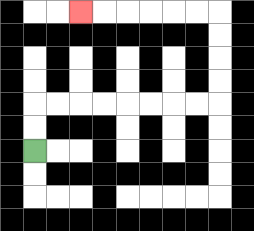{'start': '[1, 6]', 'end': '[3, 0]', 'path_directions': 'U,U,R,R,R,R,R,R,R,R,U,U,U,U,L,L,L,L,L,L', 'path_coordinates': '[[1, 6], [1, 5], [1, 4], [2, 4], [3, 4], [4, 4], [5, 4], [6, 4], [7, 4], [8, 4], [9, 4], [9, 3], [9, 2], [9, 1], [9, 0], [8, 0], [7, 0], [6, 0], [5, 0], [4, 0], [3, 0]]'}